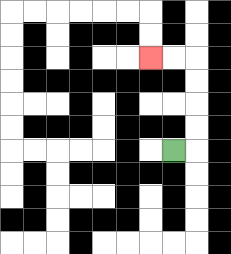{'start': '[7, 6]', 'end': '[6, 2]', 'path_directions': 'R,U,U,U,U,L,L', 'path_coordinates': '[[7, 6], [8, 6], [8, 5], [8, 4], [8, 3], [8, 2], [7, 2], [6, 2]]'}